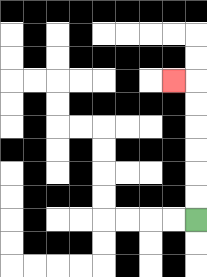{'start': '[8, 9]', 'end': '[7, 3]', 'path_directions': 'U,U,U,U,U,U,L', 'path_coordinates': '[[8, 9], [8, 8], [8, 7], [8, 6], [8, 5], [8, 4], [8, 3], [7, 3]]'}